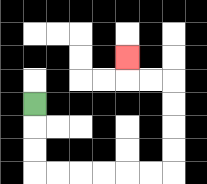{'start': '[1, 4]', 'end': '[5, 2]', 'path_directions': 'D,D,D,R,R,R,R,R,R,U,U,U,U,L,L,U', 'path_coordinates': '[[1, 4], [1, 5], [1, 6], [1, 7], [2, 7], [3, 7], [4, 7], [5, 7], [6, 7], [7, 7], [7, 6], [7, 5], [7, 4], [7, 3], [6, 3], [5, 3], [5, 2]]'}